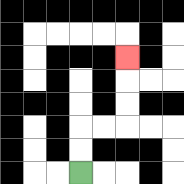{'start': '[3, 7]', 'end': '[5, 2]', 'path_directions': 'U,U,R,R,U,U,U', 'path_coordinates': '[[3, 7], [3, 6], [3, 5], [4, 5], [5, 5], [5, 4], [5, 3], [5, 2]]'}